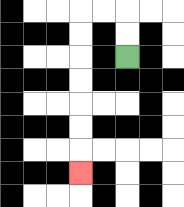{'start': '[5, 2]', 'end': '[3, 7]', 'path_directions': 'U,U,L,L,D,D,D,D,D,D,D', 'path_coordinates': '[[5, 2], [5, 1], [5, 0], [4, 0], [3, 0], [3, 1], [3, 2], [3, 3], [3, 4], [3, 5], [3, 6], [3, 7]]'}